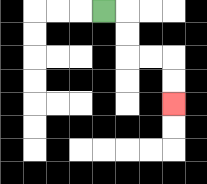{'start': '[4, 0]', 'end': '[7, 4]', 'path_directions': 'R,D,D,R,R,D,D', 'path_coordinates': '[[4, 0], [5, 0], [5, 1], [5, 2], [6, 2], [7, 2], [7, 3], [7, 4]]'}